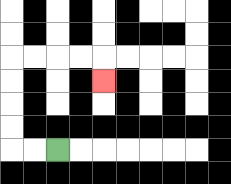{'start': '[2, 6]', 'end': '[4, 3]', 'path_directions': 'L,L,U,U,U,U,R,R,R,R,D', 'path_coordinates': '[[2, 6], [1, 6], [0, 6], [0, 5], [0, 4], [0, 3], [0, 2], [1, 2], [2, 2], [3, 2], [4, 2], [4, 3]]'}